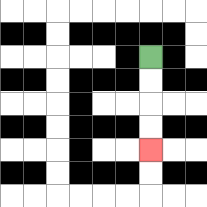{'start': '[6, 2]', 'end': '[6, 6]', 'path_directions': 'D,D,D,D', 'path_coordinates': '[[6, 2], [6, 3], [6, 4], [6, 5], [6, 6]]'}